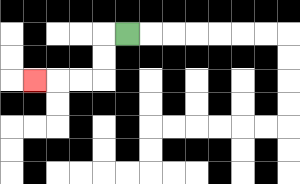{'start': '[5, 1]', 'end': '[1, 3]', 'path_directions': 'L,D,D,L,L,L', 'path_coordinates': '[[5, 1], [4, 1], [4, 2], [4, 3], [3, 3], [2, 3], [1, 3]]'}